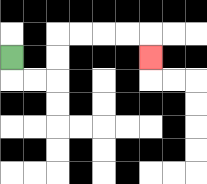{'start': '[0, 2]', 'end': '[6, 2]', 'path_directions': 'D,R,R,U,U,R,R,R,R,D', 'path_coordinates': '[[0, 2], [0, 3], [1, 3], [2, 3], [2, 2], [2, 1], [3, 1], [4, 1], [5, 1], [6, 1], [6, 2]]'}